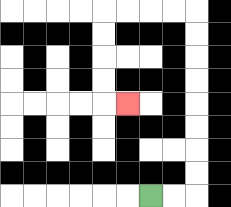{'start': '[6, 8]', 'end': '[5, 4]', 'path_directions': 'R,R,U,U,U,U,U,U,U,U,L,L,L,L,D,D,D,D,R', 'path_coordinates': '[[6, 8], [7, 8], [8, 8], [8, 7], [8, 6], [8, 5], [8, 4], [8, 3], [8, 2], [8, 1], [8, 0], [7, 0], [6, 0], [5, 0], [4, 0], [4, 1], [4, 2], [4, 3], [4, 4], [5, 4]]'}